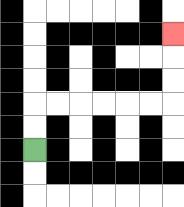{'start': '[1, 6]', 'end': '[7, 1]', 'path_directions': 'U,U,R,R,R,R,R,R,U,U,U', 'path_coordinates': '[[1, 6], [1, 5], [1, 4], [2, 4], [3, 4], [4, 4], [5, 4], [6, 4], [7, 4], [7, 3], [7, 2], [7, 1]]'}